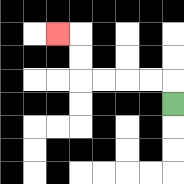{'start': '[7, 4]', 'end': '[2, 1]', 'path_directions': 'U,L,L,L,L,U,U,L', 'path_coordinates': '[[7, 4], [7, 3], [6, 3], [5, 3], [4, 3], [3, 3], [3, 2], [3, 1], [2, 1]]'}